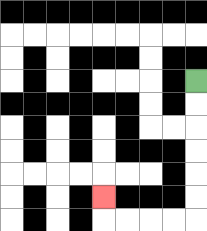{'start': '[8, 3]', 'end': '[4, 8]', 'path_directions': 'D,D,D,D,D,D,L,L,L,L,U', 'path_coordinates': '[[8, 3], [8, 4], [8, 5], [8, 6], [8, 7], [8, 8], [8, 9], [7, 9], [6, 9], [5, 9], [4, 9], [4, 8]]'}